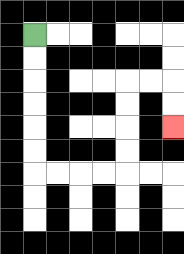{'start': '[1, 1]', 'end': '[7, 5]', 'path_directions': 'D,D,D,D,D,D,R,R,R,R,U,U,U,U,R,R,D,D', 'path_coordinates': '[[1, 1], [1, 2], [1, 3], [1, 4], [1, 5], [1, 6], [1, 7], [2, 7], [3, 7], [4, 7], [5, 7], [5, 6], [5, 5], [5, 4], [5, 3], [6, 3], [7, 3], [7, 4], [7, 5]]'}